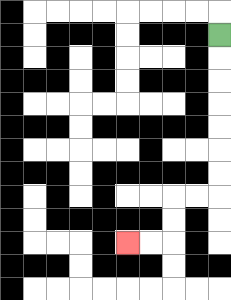{'start': '[9, 1]', 'end': '[5, 10]', 'path_directions': 'D,D,D,D,D,D,D,L,L,D,D,L,L', 'path_coordinates': '[[9, 1], [9, 2], [9, 3], [9, 4], [9, 5], [9, 6], [9, 7], [9, 8], [8, 8], [7, 8], [7, 9], [7, 10], [6, 10], [5, 10]]'}